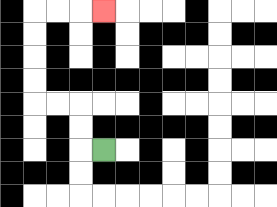{'start': '[4, 6]', 'end': '[4, 0]', 'path_directions': 'L,U,U,L,L,U,U,U,U,R,R,R', 'path_coordinates': '[[4, 6], [3, 6], [3, 5], [3, 4], [2, 4], [1, 4], [1, 3], [1, 2], [1, 1], [1, 0], [2, 0], [3, 0], [4, 0]]'}